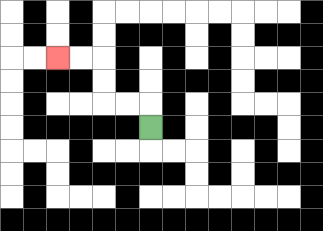{'start': '[6, 5]', 'end': '[2, 2]', 'path_directions': 'U,L,L,U,U,L,L', 'path_coordinates': '[[6, 5], [6, 4], [5, 4], [4, 4], [4, 3], [4, 2], [3, 2], [2, 2]]'}